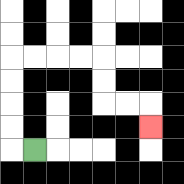{'start': '[1, 6]', 'end': '[6, 5]', 'path_directions': 'L,U,U,U,U,R,R,R,R,D,D,R,R,D', 'path_coordinates': '[[1, 6], [0, 6], [0, 5], [0, 4], [0, 3], [0, 2], [1, 2], [2, 2], [3, 2], [4, 2], [4, 3], [4, 4], [5, 4], [6, 4], [6, 5]]'}